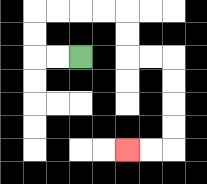{'start': '[3, 2]', 'end': '[5, 6]', 'path_directions': 'L,L,U,U,R,R,R,R,D,D,R,R,D,D,D,D,L,L', 'path_coordinates': '[[3, 2], [2, 2], [1, 2], [1, 1], [1, 0], [2, 0], [3, 0], [4, 0], [5, 0], [5, 1], [5, 2], [6, 2], [7, 2], [7, 3], [7, 4], [7, 5], [7, 6], [6, 6], [5, 6]]'}